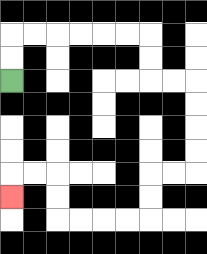{'start': '[0, 3]', 'end': '[0, 8]', 'path_directions': 'U,U,R,R,R,R,R,R,D,D,R,R,D,D,D,D,L,L,D,D,L,L,L,L,U,U,L,L,D', 'path_coordinates': '[[0, 3], [0, 2], [0, 1], [1, 1], [2, 1], [3, 1], [4, 1], [5, 1], [6, 1], [6, 2], [6, 3], [7, 3], [8, 3], [8, 4], [8, 5], [8, 6], [8, 7], [7, 7], [6, 7], [6, 8], [6, 9], [5, 9], [4, 9], [3, 9], [2, 9], [2, 8], [2, 7], [1, 7], [0, 7], [0, 8]]'}